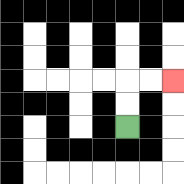{'start': '[5, 5]', 'end': '[7, 3]', 'path_directions': 'U,U,R,R', 'path_coordinates': '[[5, 5], [5, 4], [5, 3], [6, 3], [7, 3]]'}